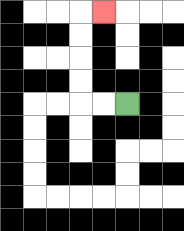{'start': '[5, 4]', 'end': '[4, 0]', 'path_directions': 'L,L,U,U,U,U,R', 'path_coordinates': '[[5, 4], [4, 4], [3, 4], [3, 3], [3, 2], [3, 1], [3, 0], [4, 0]]'}